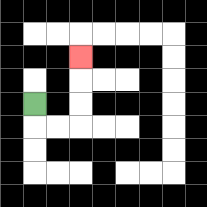{'start': '[1, 4]', 'end': '[3, 2]', 'path_directions': 'D,R,R,U,U,U', 'path_coordinates': '[[1, 4], [1, 5], [2, 5], [3, 5], [3, 4], [3, 3], [3, 2]]'}